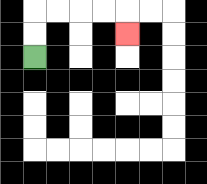{'start': '[1, 2]', 'end': '[5, 1]', 'path_directions': 'U,U,R,R,R,R,D', 'path_coordinates': '[[1, 2], [1, 1], [1, 0], [2, 0], [3, 0], [4, 0], [5, 0], [5, 1]]'}